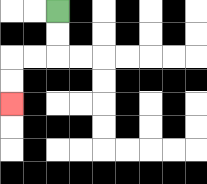{'start': '[2, 0]', 'end': '[0, 4]', 'path_directions': 'D,D,L,L,D,D', 'path_coordinates': '[[2, 0], [2, 1], [2, 2], [1, 2], [0, 2], [0, 3], [0, 4]]'}